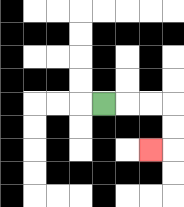{'start': '[4, 4]', 'end': '[6, 6]', 'path_directions': 'R,R,R,D,D,L', 'path_coordinates': '[[4, 4], [5, 4], [6, 4], [7, 4], [7, 5], [7, 6], [6, 6]]'}